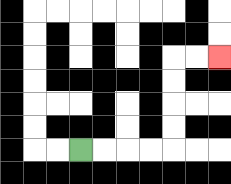{'start': '[3, 6]', 'end': '[9, 2]', 'path_directions': 'R,R,R,R,U,U,U,U,R,R', 'path_coordinates': '[[3, 6], [4, 6], [5, 6], [6, 6], [7, 6], [7, 5], [7, 4], [7, 3], [7, 2], [8, 2], [9, 2]]'}